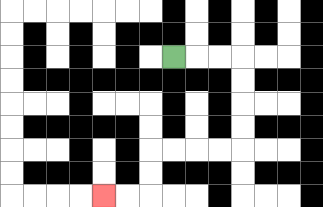{'start': '[7, 2]', 'end': '[4, 8]', 'path_directions': 'R,R,R,D,D,D,D,L,L,L,L,D,D,L,L', 'path_coordinates': '[[7, 2], [8, 2], [9, 2], [10, 2], [10, 3], [10, 4], [10, 5], [10, 6], [9, 6], [8, 6], [7, 6], [6, 6], [6, 7], [6, 8], [5, 8], [4, 8]]'}